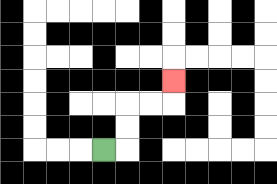{'start': '[4, 6]', 'end': '[7, 3]', 'path_directions': 'R,U,U,R,R,U', 'path_coordinates': '[[4, 6], [5, 6], [5, 5], [5, 4], [6, 4], [7, 4], [7, 3]]'}